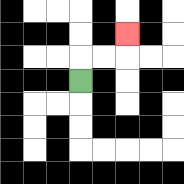{'start': '[3, 3]', 'end': '[5, 1]', 'path_directions': 'U,R,R,U', 'path_coordinates': '[[3, 3], [3, 2], [4, 2], [5, 2], [5, 1]]'}